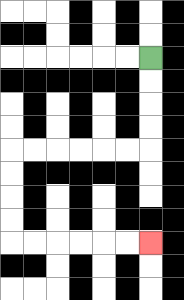{'start': '[6, 2]', 'end': '[6, 10]', 'path_directions': 'D,D,D,D,L,L,L,L,L,L,D,D,D,D,R,R,R,R,R,R', 'path_coordinates': '[[6, 2], [6, 3], [6, 4], [6, 5], [6, 6], [5, 6], [4, 6], [3, 6], [2, 6], [1, 6], [0, 6], [0, 7], [0, 8], [0, 9], [0, 10], [1, 10], [2, 10], [3, 10], [4, 10], [5, 10], [6, 10]]'}